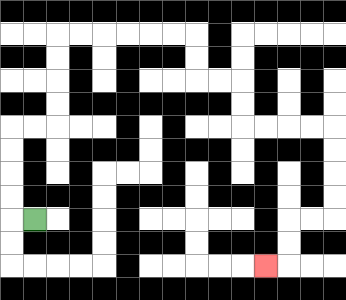{'start': '[1, 9]', 'end': '[11, 11]', 'path_directions': 'L,U,U,U,U,R,R,U,U,U,U,R,R,R,R,R,R,D,D,R,R,D,D,R,R,R,R,D,D,D,D,L,L,D,D,L', 'path_coordinates': '[[1, 9], [0, 9], [0, 8], [0, 7], [0, 6], [0, 5], [1, 5], [2, 5], [2, 4], [2, 3], [2, 2], [2, 1], [3, 1], [4, 1], [5, 1], [6, 1], [7, 1], [8, 1], [8, 2], [8, 3], [9, 3], [10, 3], [10, 4], [10, 5], [11, 5], [12, 5], [13, 5], [14, 5], [14, 6], [14, 7], [14, 8], [14, 9], [13, 9], [12, 9], [12, 10], [12, 11], [11, 11]]'}